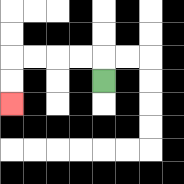{'start': '[4, 3]', 'end': '[0, 4]', 'path_directions': 'U,L,L,L,L,D,D', 'path_coordinates': '[[4, 3], [4, 2], [3, 2], [2, 2], [1, 2], [0, 2], [0, 3], [0, 4]]'}